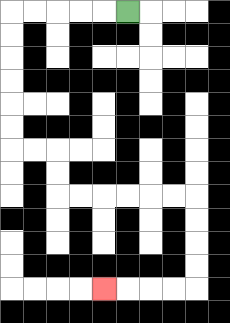{'start': '[5, 0]', 'end': '[4, 12]', 'path_directions': 'L,L,L,L,L,D,D,D,D,D,D,R,R,D,D,R,R,R,R,R,R,D,D,D,D,L,L,L,L', 'path_coordinates': '[[5, 0], [4, 0], [3, 0], [2, 0], [1, 0], [0, 0], [0, 1], [0, 2], [0, 3], [0, 4], [0, 5], [0, 6], [1, 6], [2, 6], [2, 7], [2, 8], [3, 8], [4, 8], [5, 8], [6, 8], [7, 8], [8, 8], [8, 9], [8, 10], [8, 11], [8, 12], [7, 12], [6, 12], [5, 12], [4, 12]]'}